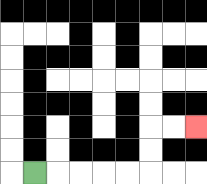{'start': '[1, 7]', 'end': '[8, 5]', 'path_directions': 'R,R,R,R,R,U,U,R,R', 'path_coordinates': '[[1, 7], [2, 7], [3, 7], [4, 7], [5, 7], [6, 7], [6, 6], [6, 5], [7, 5], [8, 5]]'}